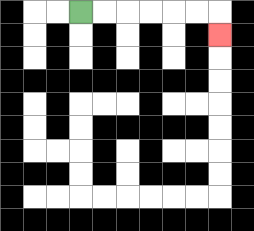{'start': '[3, 0]', 'end': '[9, 1]', 'path_directions': 'R,R,R,R,R,R,D', 'path_coordinates': '[[3, 0], [4, 0], [5, 0], [6, 0], [7, 0], [8, 0], [9, 0], [9, 1]]'}